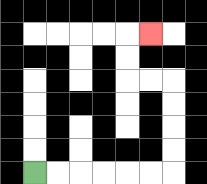{'start': '[1, 7]', 'end': '[6, 1]', 'path_directions': 'R,R,R,R,R,R,U,U,U,U,L,L,U,U,R', 'path_coordinates': '[[1, 7], [2, 7], [3, 7], [4, 7], [5, 7], [6, 7], [7, 7], [7, 6], [7, 5], [7, 4], [7, 3], [6, 3], [5, 3], [5, 2], [5, 1], [6, 1]]'}